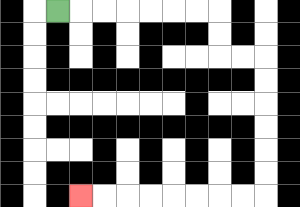{'start': '[2, 0]', 'end': '[3, 8]', 'path_directions': 'R,R,R,R,R,R,R,D,D,R,R,D,D,D,D,D,D,L,L,L,L,L,L,L,L', 'path_coordinates': '[[2, 0], [3, 0], [4, 0], [5, 0], [6, 0], [7, 0], [8, 0], [9, 0], [9, 1], [9, 2], [10, 2], [11, 2], [11, 3], [11, 4], [11, 5], [11, 6], [11, 7], [11, 8], [10, 8], [9, 8], [8, 8], [7, 8], [6, 8], [5, 8], [4, 8], [3, 8]]'}